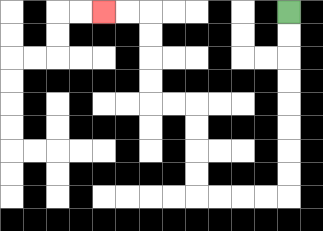{'start': '[12, 0]', 'end': '[4, 0]', 'path_directions': 'D,D,D,D,D,D,D,D,L,L,L,L,U,U,U,U,L,L,U,U,U,U,L,L', 'path_coordinates': '[[12, 0], [12, 1], [12, 2], [12, 3], [12, 4], [12, 5], [12, 6], [12, 7], [12, 8], [11, 8], [10, 8], [9, 8], [8, 8], [8, 7], [8, 6], [8, 5], [8, 4], [7, 4], [6, 4], [6, 3], [6, 2], [6, 1], [6, 0], [5, 0], [4, 0]]'}